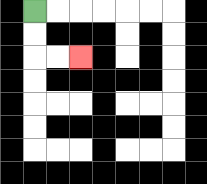{'start': '[1, 0]', 'end': '[3, 2]', 'path_directions': 'D,D,R,R', 'path_coordinates': '[[1, 0], [1, 1], [1, 2], [2, 2], [3, 2]]'}